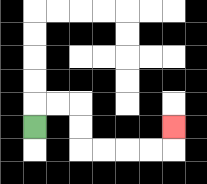{'start': '[1, 5]', 'end': '[7, 5]', 'path_directions': 'U,R,R,D,D,R,R,R,R,U', 'path_coordinates': '[[1, 5], [1, 4], [2, 4], [3, 4], [3, 5], [3, 6], [4, 6], [5, 6], [6, 6], [7, 6], [7, 5]]'}